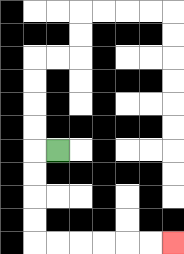{'start': '[2, 6]', 'end': '[7, 10]', 'path_directions': 'L,D,D,D,D,R,R,R,R,R,R', 'path_coordinates': '[[2, 6], [1, 6], [1, 7], [1, 8], [1, 9], [1, 10], [2, 10], [3, 10], [4, 10], [5, 10], [6, 10], [7, 10]]'}